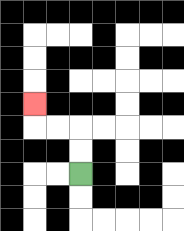{'start': '[3, 7]', 'end': '[1, 4]', 'path_directions': 'U,U,L,L,U', 'path_coordinates': '[[3, 7], [3, 6], [3, 5], [2, 5], [1, 5], [1, 4]]'}